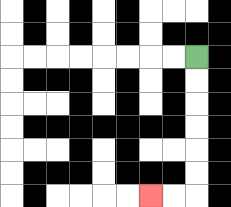{'start': '[8, 2]', 'end': '[6, 8]', 'path_directions': 'D,D,D,D,D,D,L,L', 'path_coordinates': '[[8, 2], [8, 3], [8, 4], [8, 5], [8, 6], [8, 7], [8, 8], [7, 8], [6, 8]]'}